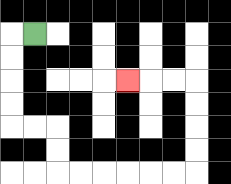{'start': '[1, 1]', 'end': '[5, 3]', 'path_directions': 'L,D,D,D,D,R,R,D,D,R,R,R,R,R,R,U,U,U,U,L,L,L', 'path_coordinates': '[[1, 1], [0, 1], [0, 2], [0, 3], [0, 4], [0, 5], [1, 5], [2, 5], [2, 6], [2, 7], [3, 7], [4, 7], [5, 7], [6, 7], [7, 7], [8, 7], [8, 6], [8, 5], [8, 4], [8, 3], [7, 3], [6, 3], [5, 3]]'}